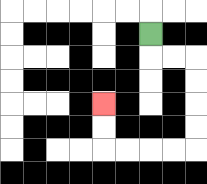{'start': '[6, 1]', 'end': '[4, 4]', 'path_directions': 'D,R,R,D,D,D,D,L,L,L,L,U,U', 'path_coordinates': '[[6, 1], [6, 2], [7, 2], [8, 2], [8, 3], [8, 4], [8, 5], [8, 6], [7, 6], [6, 6], [5, 6], [4, 6], [4, 5], [4, 4]]'}